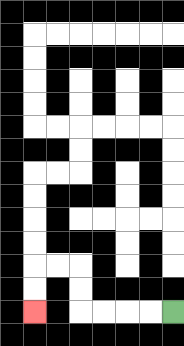{'start': '[7, 13]', 'end': '[1, 13]', 'path_directions': 'L,L,L,L,U,U,L,L,D,D', 'path_coordinates': '[[7, 13], [6, 13], [5, 13], [4, 13], [3, 13], [3, 12], [3, 11], [2, 11], [1, 11], [1, 12], [1, 13]]'}